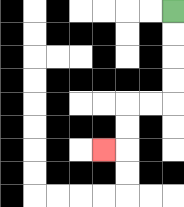{'start': '[7, 0]', 'end': '[4, 6]', 'path_directions': 'D,D,D,D,L,L,D,D,L', 'path_coordinates': '[[7, 0], [7, 1], [7, 2], [7, 3], [7, 4], [6, 4], [5, 4], [5, 5], [5, 6], [4, 6]]'}